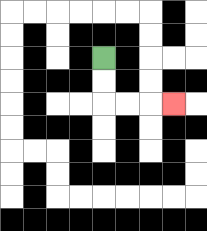{'start': '[4, 2]', 'end': '[7, 4]', 'path_directions': 'D,D,R,R,R', 'path_coordinates': '[[4, 2], [4, 3], [4, 4], [5, 4], [6, 4], [7, 4]]'}